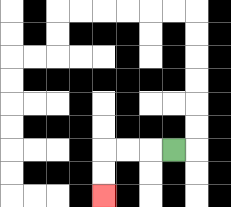{'start': '[7, 6]', 'end': '[4, 8]', 'path_directions': 'L,L,L,D,D', 'path_coordinates': '[[7, 6], [6, 6], [5, 6], [4, 6], [4, 7], [4, 8]]'}